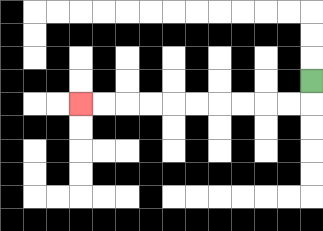{'start': '[13, 3]', 'end': '[3, 4]', 'path_directions': 'D,L,L,L,L,L,L,L,L,L,L', 'path_coordinates': '[[13, 3], [13, 4], [12, 4], [11, 4], [10, 4], [9, 4], [8, 4], [7, 4], [6, 4], [5, 4], [4, 4], [3, 4]]'}